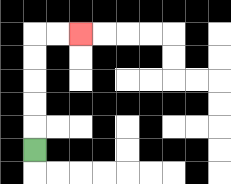{'start': '[1, 6]', 'end': '[3, 1]', 'path_directions': 'U,U,U,U,U,R,R', 'path_coordinates': '[[1, 6], [1, 5], [1, 4], [1, 3], [1, 2], [1, 1], [2, 1], [3, 1]]'}